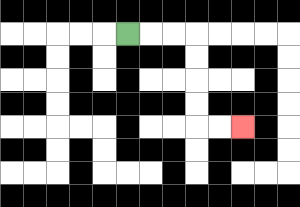{'start': '[5, 1]', 'end': '[10, 5]', 'path_directions': 'R,R,R,D,D,D,D,R,R', 'path_coordinates': '[[5, 1], [6, 1], [7, 1], [8, 1], [8, 2], [8, 3], [8, 4], [8, 5], [9, 5], [10, 5]]'}